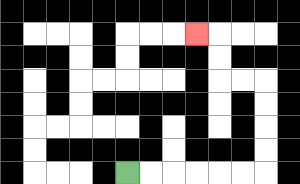{'start': '[5, 7]', 'end': '[8, 1]', 'path_directions': 'R,R,R,R,R,R,U,U,U,U,L,L,U,U,L', 'path_coordinates': '[[5, 7], [6, 7], [7, 7], [8, 7], [9, 7], [10, 7], [11, 7], [11, 6], [11, 5], [11, 4], [11, 3], [10, 3], [9, 3], [9, 2], [9, 1], [8, 1]]'}